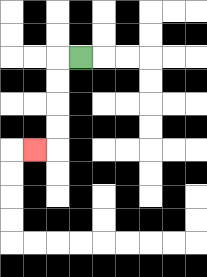{'start': '[3, 2]', 'end': '[1, 6]', 'path_directions': 'L,D,D,D,D,L', 'path_coordinates': '[[3, 2], [2, 2], [2, 3], [2, 4], [2, 5], [2, 6], [1, 6]]'}